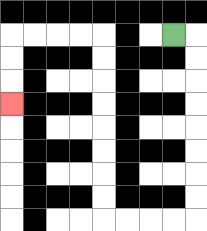{'start': '[7, 1]', 'end': '[0, 4]', 'path_directions': 'R,D,D,D,D,D,D,D,D,L,L,L,L,U,U,U,U,U,U,U,U,L,L,L,L,D,D,D', 'path_coordinates': '[[7, 1], [8, 1], [8, 2], [8, 3], [8, 4], [8, 5], [8, 6], [8, 7], [8, 8], [8, 9], [7, 9], [6, 9], [5, 9], [4, 9], [4, 8], [4, 7], [4, 6], [4, 5], [4, 4], [4, 3], [4, 2], [4, 1], [3, 1], [2, 1], [1, 1], [0, 1], [0, 2], [0, 3], [0, 4]]'}